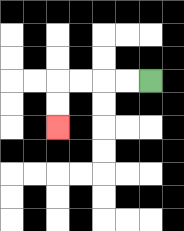{'start': '[6, 3]', 'end': '[2, 5]', 'path_directions': 'L,L,L,L,D,D', 'path_coordinates': '[[6, 3], [5, 3], [4, 3], [3, 3], [2, 3], [2, 4], [2, 5]]'}